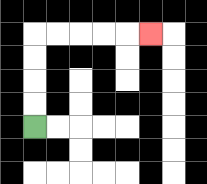{'start': '[1, 5]', 'end': '[6, 1]', 'path_directions': 'U,U,U,U,R,R,R,R,R', 'path_coordinates': '[[1, 5], [1, 4], [1, 3], [1, 2], [1, 1], [2, 1], [3, 1], [4, 1], [5, 1], [6, 1]]'}